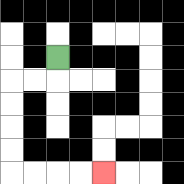{'start': '[2, 2]', 'end': '[4, 7]', 'path_directions': 'D,L,L,D,D,D,D,R,R,R,R', 'path_coordinates': '[[2, 2], [2, 3], [1, 3], [0, 3], [0, 4], [0, 5], [0, 6], [0, 7], [1, 7], [2, 7], [3, 7], [4, 7]]'}